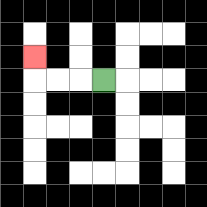{'start': '[4, 3]', 'end': '[1, 2]', 'path_directions': 'L,L,L,U', 'path_coordinates': '[[4, 3], [3, 3], [2, 3], [1, 3], [1, 2]]'}